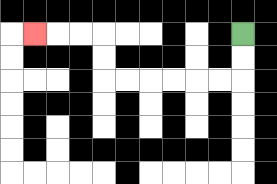{'start': '[10, 1]', 'end': '[1, 1]', 'path_directions': 'D,D,L,L,L,L,L,L,U,U,L,L,L', 'path_coordinates': '[[10, 1], [10, 2], [10, 3], [9, 3], [8, 3], [7, 3], [6, 3], [5, 3], [4, 3], [4, 2], [4, 1], [3, 1], [2, 1], [1, 1]]'}